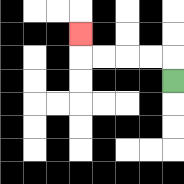{'start': '[7, 3]', 'end': '[3, 1]', 'path_directions': 'U,L,L,L,L,U', 'path_coordinates': '[[7, 3], [7, 2], [6, 2], [5, 2], [4, 2], [3, 2], [3, 1]]'}